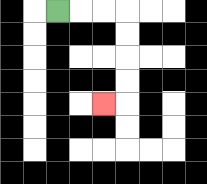{'start': '[2, 0]', 'end': '[4, 4]', 'path_directions': 'R,R,R,D,D,D,D,L', 'path_coordinates': '[[2, 0], [3, 0], [4, 0], [5, 0], [5, 1], [5, 2], [5, 3], [5, 4], [4, 4]]'}